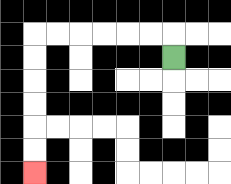{'start': '[7, 2]', 'end': '[1, 7]', 'path_directions': 'U,L,L,L,L,L,L,D,D,D,D,D,D', 'path_coordinates': '[[7, 2], [7, 1], [6, 1], [5, 1], [4, 1], [3, 1], [2, 1], [1, 1], [1, 2], [1, 3], [1, 4], [1, 5], [1, 6], [1, 7]]'}